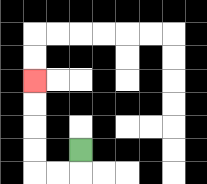{'start': '[3, 6]', 'end': '[1, 3]', 'path_directions': 'D,L,L,U,U,U,U', 'path_coordinates': '[[3, 6], [3, 7], [2, 7], [1, 7], [1, 6], [1, 5], [1, 4], [1, 3]]'}